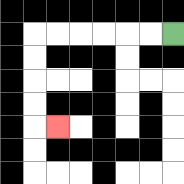{'start': '[7, 1]', 'end': '[2, 5]', 'path_directions': 'L,L,L,L,L,L,D,D,D,D,R', 'path_coordinates': '[[7, 1], [6, 1], [5, 1], [4, 1], [3, 1], [2, 1], [1, 1], [1, 2], [1, 3], [1, 4], [1, 5], [2, 5]]'}